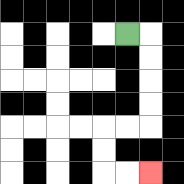{'start': '[5, 1]', 'end': '[6, 7]', 'path_directions': 'R,D,D,D,D,L,L,D,D,R,R', 'path_coordinates': '[[5, 1], [6, 1], [6, 2], [6, 3], [6, 4], [6, 5], [5, 5], [4, 5], [4, 6], [4, 7], [5, 7], [6, 7]]'}